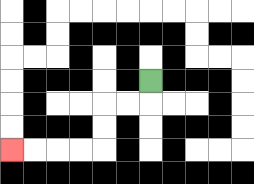{'start': '[6, 3]', 'end': '[0, 6]', 'path_directions': 'D,L,L,D,D,L,L,L,L', 'path_coordinates': '[[6, 3], [6, 4], [5, 4], [4, 4], [4, 5], [4, 6], [3, 6], [2, 6], [1, 6], [0, 6]]'}